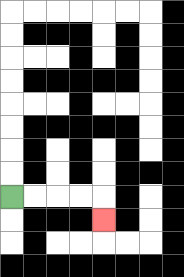{'start': '[0, 8]', 'end': '[4, 9]', 'path_directions': 'R,R,R,R,D', 'path_coordinates': '[[0, 8], [1, 8], [2, 8], [3, 8], [4, 8], [4, 9]]'}